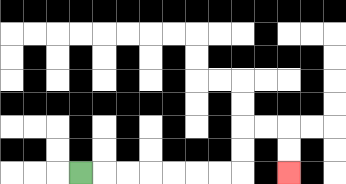{'start': '[3, 7]', 'end': '[12, 7]', 'path_directions': 'R,R,R,R,R,R,R,U,U,R,R,D,D', 'path_coordinates': '[[3, 7], [4, 7], [5, 7], [6, 7], [7, 7], [8, 7], [9, 7], [10, 7], [10, 6], [10, 5], [11, 5], [12, 5], [12, 6], [12, 7]]'}